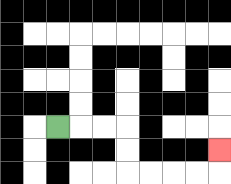{'start': '[2, 5]', 'end': '[9, 6]', 'path_directions': 'R,R,R,D,D,R,R,R,R,U', 'path_coordinates': '[[2, 5], [3, 5], [4, 5], [5, 5], [5, 6], [5, 7], [6, 7], [7, 7], [8, 7], [9, 7], [9, 6]]'}